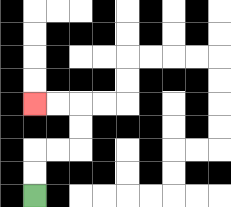{'start': '[1, 8]', 'end': '[1, 4]', 'path_directions': 'U,U,R,R,U,U,L,L', 'path_coordinates': '[[1, 8], [1, 7], [1, 6], [2, 6], [3, 6], [3, 5], [3, 4], [2, 4], [1, 4]]'}